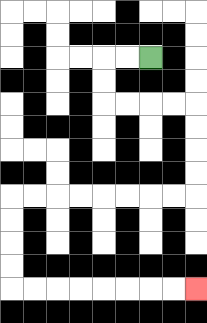{'start': '[6, 2]', 'end': '[8, 12]', 'path_directions': 'L,L,D,D,R,R,R,R,D,D,D,D,L,L,L,L,L,L,L,L,D,D,D,D,R,R,R,R,R,R,R,R', 'path_coordinates': '[[6, 2], [5, 2], [4, 2], [4, 3], [4, 4], [5, 4], [6, 4], [7, 4], [8, 4], [8, 5], [8, 6], [8, 7], [8, 8], [7, 8], [6, 8], [5, 8], [4, 8], [3, 8], [2, 8], [1, 8], [0, 8], [0, 9], [0, 10], [0, 11], [0, 12], [1, 12], [2, 12], [3, 12], [4, 12], [5, 12], [6, 12], [7, 12], [8, 12]]'}